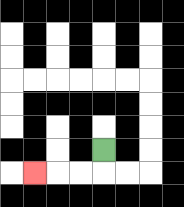{'start': '[4, 6]', 'end': '[1, 7]', 'path_directions': 'D,L,L,L', 'path_coordinates': '[[4, 6], [4, 7], [3, 7], [2, 7], [1, 7]]'}